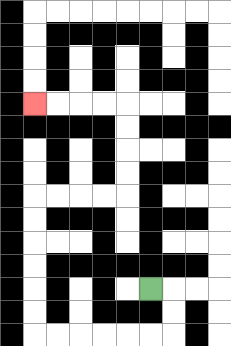{'start': '[6, 12]', 'end': '[1, 4]', 'path_directions': 'R,D,D,L,L,L,L,L,L,U,U,U,U,U,U,R,R,R,R,U,U,U,U,L,L,L,L', 'path_coordinates': '[[6, 12], [7, 12], [7, 13], [7, 14], [6, 14], [5, 14], [4, 14], [3, 14], [2, 14], [1, 14], [1, 13], [1, 12], [1, 11], [1, 10], [1, 9], [1, 8], [2, 8], [3, 8], [4, 8], [5, 8], [5, 7], [5, 6], [5, 5], [5, 4], [4, 4], [3, 4], [2, 4], [1, 4]]'}